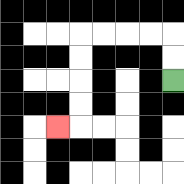{'start': '[7, 3]', 'end': '[2, 5]', 'path_directions': 'U,U,L,L,L,L,D,D,D,D,L', 'path_coordinates': '[[7, 3], [7, 2], [7, 1], [6, 1], [5, 1], [4, 1], [3, 1], [3, 2], [3, 3], [3, 4], [3, 5], [2, 5]]'}